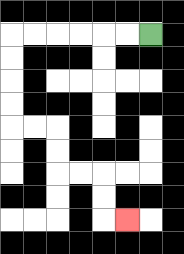{'start': '[6, 1]', 'end': '[5, 9]', 'path_directions': 'L,L,L,L,L,L,D,D,D,D,R,R,D,D,R,R,D,D,R', 'path_coordinates': '[[6, 1], [5, 1], [4, 1], [3, 1], [2, 1], [1, 1], [0, 1], [0, 2], [0, 3], [0, 4], [0, 5], [1, 5], [2, 5], [2, 6], [2, 7], [3, 7], [4, 7], [4, 8], [4, 9], [5, 9]]'}